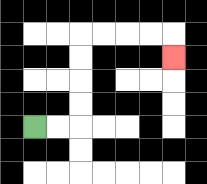{'start': '[1, 5]', 'end': '[7, 2]', 'path_directions': 'R,R,U,U,U,U,R,R,R,R,D', 'path_coordinates': '[[1, 5], [2, 5], [3, 5], [3, 4], [3, 3], [3, 2], [3, 1], [4, 1], [5, 1], [6, 1], [7, 1], [7, 2]]'}